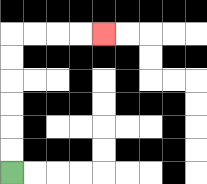{'start': '[0, 7]', 'end': '[4, 1]', 'path_directions': 'U,U,U,U,U,U,R,R,R,R', 'path_coordinates': '[[0, 7], [0, 6], [0, 5], [0, 4], [0, 3], [0, 2], [0, 1], [1, 1], [2, 1], [3, 1], [4, 1]]'}